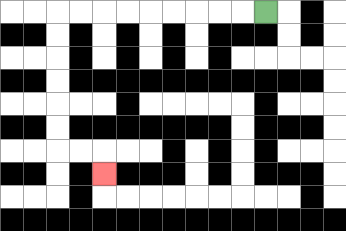{'start': '[11, 0]', 'end': '[4, 7]', 'path_directions': 'L,L,L,L,L,L,L,L,L,D,D,D,D,D,D,R,R,D', 'path_coordinates': '[[11, 0], [10, 0], [9, 0], [8, 0], [7, 0], [6, 0], [5, 0], [4, 0], [3, 0], [2, 0], [2, 1], [2, 2], [2, 3], [2, 4], [2, 5], [2, 6], [3, 6], [4, 6], [4, 7]]'}